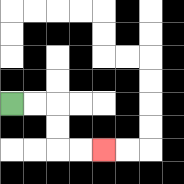{'start': '[0, 4]', 'end': '[4, 6]', 'path_directions': 'R,R,D,D,R,R', 'path_coordinates': '[[0, 4], [1, 4], [2, 4], [2, 5], [2, 6], [3, 6], [4, 6]]'}